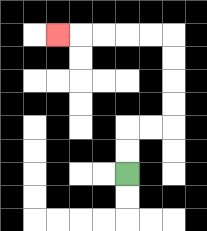{'start': '[5, 7]', 'end': '[2, 1]', 'path_directions': 'U,U,R,R,U,U,U,U,L,L,L,L,L', 'path_coordinates': '[[5, 7], [5, 6], [5, 5], [6, 5], [7, 5], [7, 4], [7, 3], [7, 2], [7, 1], [6, 1], [5, 1], [4, 1], [3, 1], [2, 1]]'}